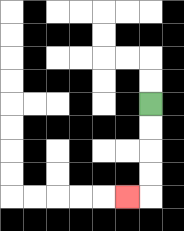{'start': '[6, 4]', 'end': '[5, 8]', 'path_directions': 'D,D,D,D,L', 'path_coordinates': '[[6, 4], [6, 5], [6, 6], [6, 7], [6, 8], [5, 8]]'}